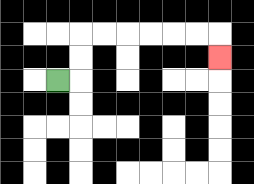{'start': '[2, 3]', 'end': '[9, 2]', 'path_directions': 'R,U,U,R,R,R,R,R,R,D', 'path_coordinates': '[[2, 3], [3, 3], [3, 2], [3, 1], [4, 1], [5, 1], [6, 1], [7, 1], [8, 1], [9, 1], [9, 2]]'}